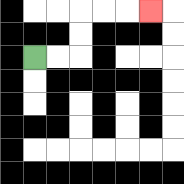{'start': '[1, 2]', 'end': '[6, 0]', 'path_directions': 'R,R,U,U,R,R,R', 'path_coordinates': '[[1, 2], [2, 2], [3, 2], [3, 1], [3, 0], [4, 0], [5, 0], [6, 0]]'}